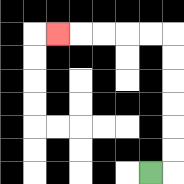{'start': '[6, 7]', 'end': '[2, 1]', 'path_directions': 'R,U,U,U,U,U,U,L,L,L,L,L', 'path_coordinates': '[[6, 7], [7, 7], [7, 6], [7, 5], [7, 4], [7, 3], [7, 2], [7, 1], [6, 1], [5, 1], [4, 1], [3, 1], [2, 1]]'}